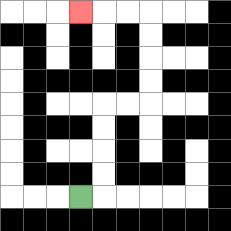{'start': '[3, 8]', 'end': '[3, 0]', 'path_directions': 'R,U,U,U,U,R,R,U,U,U,U,L,L,L', 'path_coordinates': '[[3, 8], [4, 8], [4, 7], [4, 6], [4, 5], [4, 4], [5, 4], [6, 4], [6, 3], [6, 2], [6, 1], [6, 0], [5, 0], [4, 0], [3, 0]]'}